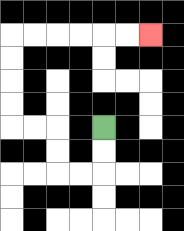{'start': '[4, 5]', 'end': '[6, 1]', 'path_directions': 'D,D,L,L,U,U,L,L,U,U,U,U,R,R,R,R,R,R', 'path_coordinates': '[[4, 5], [4, 6], [4, 7], [3, 7], [2, 7], [2, 6], [2, 5], [1, 5], [0, 5], [0, 4], [0, 3], [0, 2], [0, 1], [1, 1], [2, 1], [3, 1], [4, 1], [5, 1], [6, 1]]'}